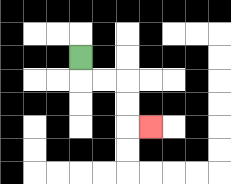{'start': '[3, 2]', 'end': '[6, 5]', 'path_directions': 'D,R,R,D,D,R', 'path_coordinates': '[[3, 2], [3, 3], [4, 3], [5, 3], [5, 4], [5, 5], [6, 5]]'}